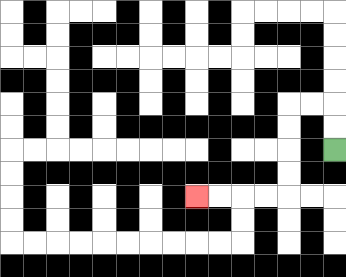{'start': '[14, 6]', 'end': '[8, 8]', 'path_directions': 'U,U,L,L,D,D,D,D,L,L,L,L', 'path_coordinates': '[[14, 6], [14, 5], [14, 4], [13, 4], [12, 4], [12, 5], [12, 6], [12, 7], [12, 8], [11, 8], [10, 8], [9, 8], [8, 8]]'}